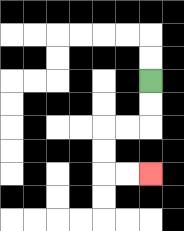{'start': '[6, 3]', 'end': '[6, 7]', 'path_directions': 'D,D,L,L,D,D,R,R', 'path_coordinates': '[[6, 3], [6, 4], [6, 5], [5, 5], [4, 5], [4, 6], [4, 7], [5, 7], [6, 7]]'}